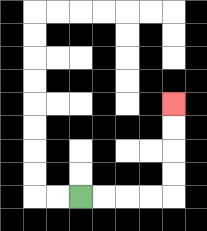{'start': '[3, 8]', 'end': '[7, 4]', 'path_directions': 'R,R,R,R,U,U,U,U', 'path_coordinates': '[[3, 8], [4, 8], [5, 8], [6, 8], [7, 8], [7, 7], [7, 6], [7, 5], [7, 4]]'}